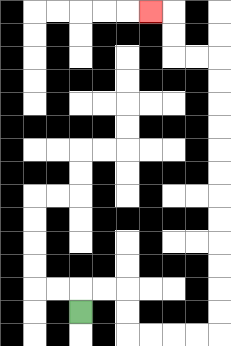{'start': '[3, 13]', 'end': '[6, 0]', 'path_directions': 'U,R,R,D,D,R,R,R,R,U,U,U,U,U,U,U,U,U,U,U,U,L,L,U,U,L', 'path_coordinates': '[[3, 13], [3, 12], [4, 12], [5, 12], [5, 13], [5, 14], [6, 14], [7, 14], [8, 14], [9, 14], [9, 13], [9, 12], [9, 11], [9, 10], [9, 9], [9, 8], [9, 7], [9, 6], [9, 5], [9, 4], [9, 3], [9, 2], [8, 2], [7, 2], [7, 1], [7, 0], [6, 0]]'}